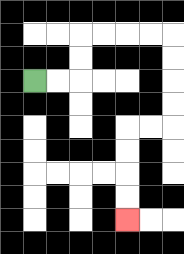{'start': '[1, 3]', 'end': '[5, 9]', 'path_directions': 'R,R,U,U,R,R,R,R,D,D,D,D,L,L,D,D,D,D', 'path_coordinates': '[[1, 3], [2, 3], [3, 3], [3, 2], [3, 1], [4, 1], [5, 1], [6, 1], [7, 1], [7, 2], [7, 3], [7, 4], [7, 5], [6, 5], [5, 5], [5, 6], [5, 7], [5, 8], [5, 9]]'}